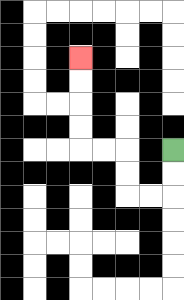{'start': '[7, 6]', 'end': '[3, 2]', 'path_directions': 'D,D,L,L,U,U,L,L,U,U,U,U', 'path_coordinates': '[[7, 6], [7, 7], [7, 8], [6, 8], [5, 8], [5, 7], [5, 6], [4, 6], [3, 6], [3, 5], [3, 4], [3, 3], [3, 2]]'}